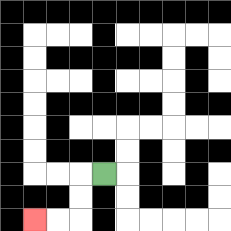{'start': '[4, 7]', 'end': '[1, 9]', 'path_directions': 'L,D,D,L,L', 'path_coordinates': '[[4, 7], [3, 7], [3, 8], [3, 9], [2, 9], [1, 9]]'}